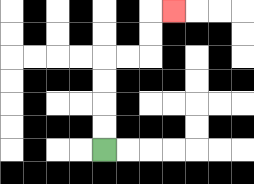{'start': '[4, 6]', 'end': '[7, 0]', 'path_directions': 'U,U,U,U,R,R,U,U,R', 'path_coordinates': '[[4, 6], [4, 5], [4, 4], [4, 3], [4, 2], [5, 2], [6, 2], [6, 1], [6, 0], [7, 0]]'}